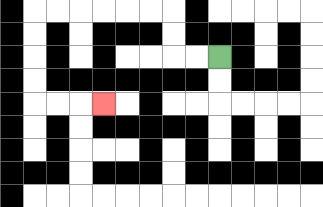{'start': '[9, 2]', 'end': '[4, 4]', 'path_directions': 'L,L,U,U,L,L,L,L,L,L,D,D,D,D,R,R,R', 'path_coordinates': '[[9, 2], [8, 2], [7, 2], [7, 1], [7, 0], [6, 0], [5, 0], [4, 0], [3, 0], [2, 0], [1, 0], [1, 1], [1, 2], [1, 3], [1, 4], [2, 4], [3, 4], [4, 4]]'}